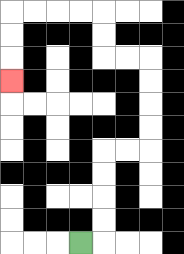{'start': '[3, 10]', 'end': '[0, 3]', 'path_directions': 'R,U,U,U,U,R,R,U,U,U,U,L,L,U,U,L,L,L,L,D,D,D', 'path_coordinates': '[[3, 10], [4, 10], [4, 9], [4, 8], [4, 7], [4, 6], [5, 6], [6, 6], [6, 5], [6, 4], [6, 3], [6, 2], [5, 2], [4, 2], [4, 1], [4, 0], [3, 0], [2, 0], [1, 0], [0, 0], [0, 1], [0, 2], [0, 3]]'}